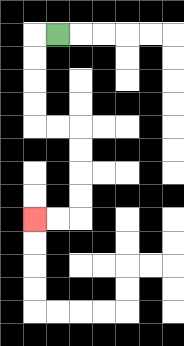{'start': '[2, 1]', 'end': '[1, 9]', 'path_directions': 'L,D,D,D,D,R,R,D,D,D,D,L,L', 'path_coordinates': '[[2, 1], [1, 1], [1, 2], [1, 3], [1, 4], [1, 5], [2, 5], [3, 5], [3, 6], [3, 7], [3, 8], [3, 9], [2, 9], [1, 9]]'}